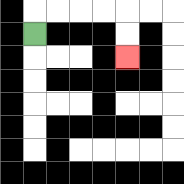{'start': '[1, 1]', 'end': '[5, 2]', 'path_directions': 'U,R,R,R,R,D,D', 'path_coordinates': '[[1, 1], [1, 0], [2, 0], [3, 0], [4, 0], [5, 0], [5, 1], [5, 2]]'}